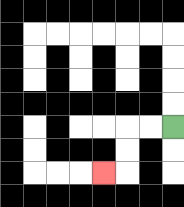{'start': '[7, 5]', 'end': '[4, 7]', 'path_directions': 'L,L,D,D,L', 'path_coordinates': '[[7, 5], [6, 5], [5, 5], [5, 6], [5, 7], [4, 7]]'}